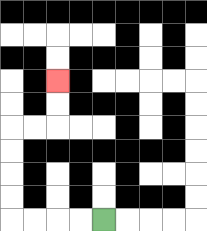{'start': '[4, 9]', 'end': '[2, 3]', 'path_directions': 'L,L,L,L,U,U,U,U,R,R,U,U', 'path_coordinates': '[[4, 9], [3, 9], [2, 9], [1, 9], [0, 9], [0, 8], [0, 7], [0, 6], [0, 5], [1, 5], [2, 5], [2, 4], [2, 3]]'}